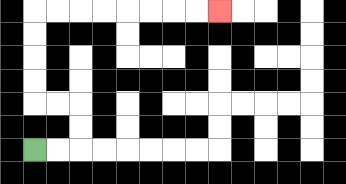{'start': '[1, 6]', 'end': '[9, 0]', 'path_directions': 'R,R,U,U,L,L,U,U,U,U,R,R,R,R,R,R,R,R', 'path_coordinates': '[[1, 6], [2, 6], [3, 6], [3, 5], [3, 4], [2, 4], [1, 4], [1, 3], [1, 2], [1, 1], [1, 0], [2, 0], [3, 0], [4, 0], [5, 0], [6, 0], [7, 0], [8, 0], [9, 0]]'}